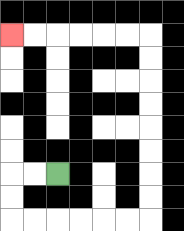{'start': '[2, 7]', 'end': '[0, 1]', 'path_directions': 'L,L,D,D,R,R,R,R,R,R,U,U,U,U,U,U,U,U,L,L,L,L,L,L', 'path_coordinates': '[[2, 7], [1, 7], [0, 7], [0, 8], [0, 9], [1, 9], [2, 9], [3, 9], [4, 9], [5, 9], [6, 9], [6, 8], [6, 7], [6, 6], [6, 5], [6, 4], [6, 3], [6, 2], [6, 1], [5, 1], [4, 1], [3, 1], [2, 1], [1, 1], [0, 1]]'}